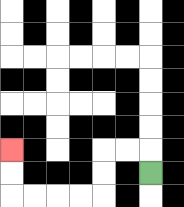{'start': '[6, 7]', 'end': '[0, 6]', 'path_directions': 'U,L,L,D,D,L,L,L,L,U,U', 'path_coordinates': '[[6, 7], [6, 6], [5, 6], [4, 6], [4, 7], [4, 8], [3, 8], [2, 8], [1, 8], [0, 8], [0, 7], [0, 6]]'}